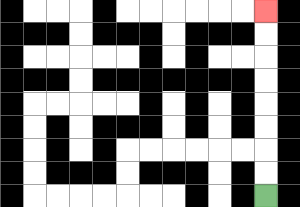{'start': '[11, 8]', 'end': '[11, 0]', 'path_directions': 'U,U,U,U,U,U,U,U', 'path_coordinates': '[[11, 8], [11, 7], [11, 6], [11, 5], [11, 4], [11, 3], [11, 2], [11, 1], [11, 0]]'}